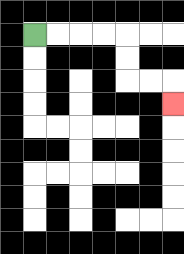{'start': '[1, 1]', 'end': '[7, 4]', 'path_directions': 'R,R,R,R,D,D,R,R,D', 'path_coordinates': '[[1, 1], [2, 1], [3, 1], [4, 1], [5, 1], [5, 2], [5, 3], [6, 3], [7, 3], [7, 4]]'}